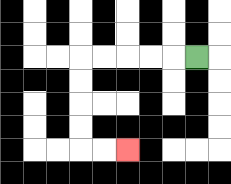{'start': '[8, 2]', 'end': '[5, 6]', 'path_directions': 'L,L,L,L,L,D,D,D,D,R,R', 'path_coordinates': '[[8, 2], [7, 2], [6, 2], [5, 2], [4, 2], [3, 2], [3, 3], [3, 4], [3, 5], [3, 6], [4, 6], [5, 6]]'}